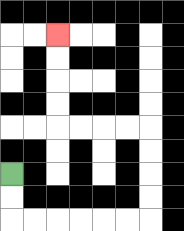{'start': '[0, 7]', 'end': '[2, 1]', 'path_directions': 'D,D,R,R,R,R,R,R,U,U,U,U,L,L,L,L,U,U,U,U', 'path_coordinates': '[[0, 7], [0, 8], [0, 9], [1, 9], [2, 9], [3, 9], [4, 9], [5, 9], [6, 9], [6, 8], [6, 7], [6, 6], [6, 5], [5, 5], [4, 5], [3, 5], [2, 5], [2, 4], [2, 3], [2, 2], [2, 1]]'}